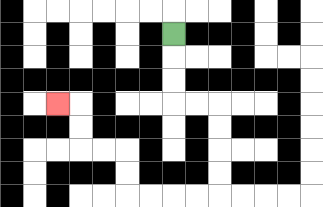{'start': '[7, 1]', 'end': '[2, 4]', 'path_directions': 'D,D,D,R,R,D,D,D,D,L,L,L,L,U,U,L,L,U,U,L', 'path_coordinates': '[[7, 1], [7, 2], [7, 3], [7, 4], [8, 4], [9, 4], [9, 5], [9, 6], [9, 7], [9, 8], [8, 8], [7, 8], [6, 8], [5, 8], [5, 7], [5, 6], [4, 6], [3, 6], [3, 5], [3, 4], [2, 4]]'}